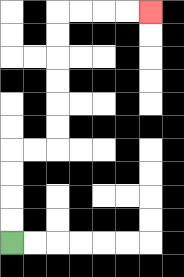{'start': '[0, 10]', 'end': '[6, 0]', 'path_directions': 'U,U,U,U,R,R,U,U,U,U,U,U,R,R,R,R', 'path_coordinates': '[[0, 10], [0, 9], [0, 8], [0, 7], [0, 6], [1, 6], [2, 6], [2, 5], [2, 4], [2, 3], [2, 2], [2, 1], [2, 0], [3, 0], [4, 0], [5, 0], [6, 0]]'}